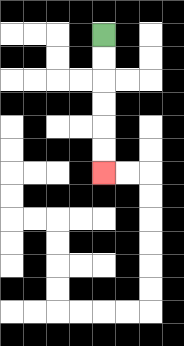{'start': '[4, 1]', 'end': '[4, 7]', 'path_directions': 'D,D,D,D,D,D', 'path_coordinates': '[[4, 1], [4, 2], [4, 3], [4, 4], [4, 5], [4, 6], [4, 7]]'}